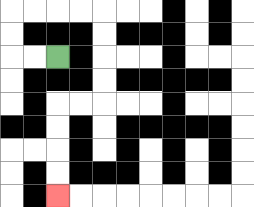{'start': '[2, 2]', 'end': '[2, 8]', 'path_directions': 'L,L,U,U,R,R,R,R,D,D,D,D,L,L,D,D,D,D', 'path_coordinates': '[[2, 2], [1, 2], [0, 2], [0, 1], [0, 0], [1, 0], [2, 0], [3, 0], [4, 0], [4, 1], [4, 2], [4, 3], [4, 4], [3, 4], [2, 4], [2, 5], [2, 6], [2, 7], [2, 8]]'}